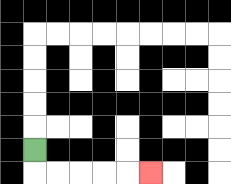{'start': '[1, 6]', 'end': '[6, 7]', 'path_directions': 'D,R,R,R,R,R', 'path_coordinates': '[[1, 6], [1, 7], [2, 7], [3, 7], [4, 7], [5, 7], [6, 7]]'}